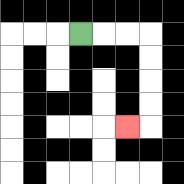{'start': '[3, 1]', 'end': '[5, 5]', 'path_directions': 'R,R,R,D,D,D,D,L', 'path_coordinates': '[[3, 1], [4, 1], [5, 1], [6, 1], [6, 2], [6, 3], [6, 4], [6, 5], [5, 5]]'}